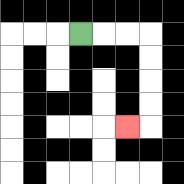{'start': '[3, 1]', 'end': '[5, 5]', 'path_directions': 'R,R,R,D,D,D,D,L', 'path_coordinates': '[[3, 1], [4, 1], [5, 1], [6, 1], [6, 2], [6, 3], [6, 4], [6, 5], [5, 5]]'}